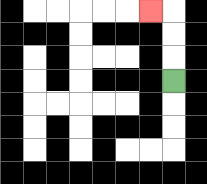{'start': '[7, 3]', 'end': '[6, 0]', 'path_directions': 'U,U,U,L', 'path_coordinates': '[[7, 3], [7, 2], [7, 1], [7, 0], [6, 0]]'}